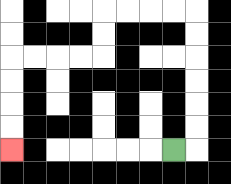{'start': '[7, 6]', 'end': '[0, 6]', 'path_directions': 'R,U,U,U,U,U,U,L,L,L,L,D,D,L,L,L,L,D,D,D,D', 'path_coordinates': '[[7, 6], [8, 6], [8, 5], [8, 4], [8, 3], [8, 2], [8, 1], [8, 0], [7, 0], [6, 0], [5, 0], [4, 0], [4, 1], [4, 2], [3, 2], [2, 2], [1, 2], [0, 2], [0, 3], [0, 4], [0, 5], [0, 6]]'}